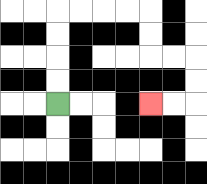{'start': '[2, 4]', 'end': '[6, 4]', 'path_directions': 'U,U,U,U,R,R,R,R,D,D,R,R,D,D,L,L', 'path_coordinates': '[[2, 4], [2, 3], [2, 2], [2, 1], [2, 0], [3, 0], [4, 0], [5, 0], [6, 0], [6, 1], [6, 2], [7, 2], [8, 2], [8, 3], [8, 4], [7, 4], [6, 4]]'}